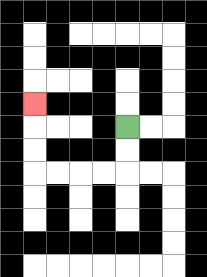{'start': '[5, 5]', 'end': '[1, 4]', 'path_directions': 'D,D,L,L,L,L,U,U,U', 'path_coordinates': '[[5, 5], [5, 6], [5, 7], [4, 7], [3, 7], [2, 7], [1, 7], [1, 6], [1, 5], [1, 4]]'}